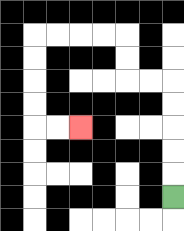{'start': '[7, 8]', 'end': '[3, 5]', 'path_directions': 'U,U,U,U,U,L,L,U,U,L,L,L,L,D,D,D,D,R,R', 'path_coordinates': '[[7, 8], [7, 7], [7, 6], [7, 5], [7, 4], [7, 3], [6, 3], [5, 3], [5, 2], [5, 1], [4, 1], [3, 1], [2, 1], [1, 1], [1, 2], [1, 3], [1, 4], [1, 5], [2, 5], [3, 5]]'}